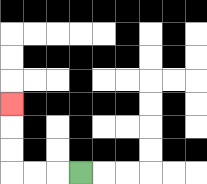{'start': '[3, 7]', 'end': '[0, 4]', 'path_directions': 'L,L,L,U,U,U', 'path_coordinates': '[[3, 7], [2, 7], [1, 7], [0, 7], [0, 6], [0, 5], [0, 4]]'}